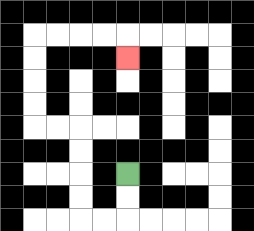{'start': '[5, 7]', 'end': '[5, 2]', 'path_directions': 'D,D,L,L,U,U,U,U,L,L,U,U,U,U,R,R,R,R,D', 'path_coordinates': '[[5, 7], [5, 8], [5, 9], [4, 9], [3, 9], [3, 8], [3, 7], [3, 6], [3, 5], [2, 5], [1, 5], [1, 4], [1, 3], [1, 2], [1, 1], [2, 1], [3, 1], [4, 1], [5, 1], [5, 2]]'}